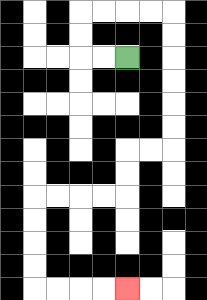{'start': '[5, 2]', 'end': '[5, 12]', 'path_directions': 'L,L,U,U,R,R,R,R,D,D,D,D,D,D,L,L,D,D,L,L,L,L,D,D,D,D,R,R,R,R', 'path_coordinates': '[[5, 2], [4, 2], [3, 2], [3, 1], [3, 0], [4, 0], [5, 0], [6, 0], [7, 0], [7, 1], [7, 2], [7, 3], [7, 4], [7, 5], [7, 6], [6, 6], [5, 6], [5, 7], [5, 8], [4, 8], [3, 8], [2, 8], [1, 8], [1, 9], [1, 10], [1, 11], [1, 12], [2, 12], [3, 12], [4, 12], [5, 12]]'}